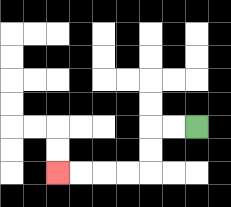{'start': '[8, 5]', 'end': '[2, 7]', 'path_directions': 'L,L,D,D,L,L,L,L', 'path_coordinates': '[[8, 5], [7, 5], [6, 5], [6, 6], [6, 7], [5, 7], [4, 7], [3, 7], [2, 7]]'}